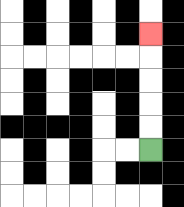{'start': '[6, 6]', 'end': '[6, 1]', 'path_directions': 'U,U,U,U,U', 'path_coordinates': '[[6, 6], [6, 5], [6, 4], [6, 3], [6, 2], [6, 1]]'}